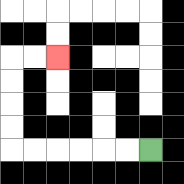{'start': '[6, 6]', 'end': '[2, 2]', 'path_directions': 'L,L,L,L,L,L,U,U,U,U,R,R', 'path_coordinates': '[[6, 6], [5, 6], [4, 6], [3, 6], [2, 6], [1, 6], [0, 6], [0, 5], [0, 4], [0, 3], [0, 2], [1, 2], [2, 2]]'}